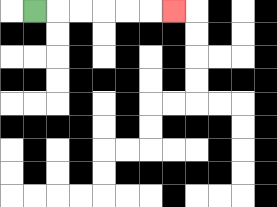{'start': '[1, 0]', 'end': '[7, 0]', 'path_directions': 'R,R,R,R,R,R', 'path_coordinates': '[[1, 0], [2, 0], [3, 0], [4, 0], [5, 0], [6, 0], [7, 0]]'}